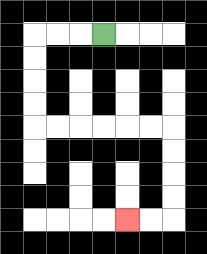{'start': '[4, 1]', 'end': '[5, 9]', 'path_directions': 'L,L,L,D,D,D,D,R,R,R,R,R,R,D,D,D,D,L,L', 'path_coordinates': '[[4, 1], [3, 1], [2, 1], [1, 1], [1, 2], [1, 3], [1, 4], [1, 5], [2, 5], [3, 5], [4, 5], [5, 5], [6, 5], [7, 5], [7, 6], [7, 7], [7, 8], [7, 9], [6, 9], [5, 9]]'}